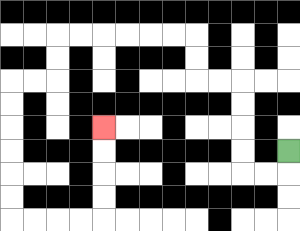{'start': '[12, 6]', 'end': '[4, 5]', 'path_directions': 'D,L,L,U,U,U,U,L,L,U,U,L,L,L,L,L,L,D,D,L,L,D,D,D,D,D,D,R,R,R,R,U,U,U,U', 'path_coordinates': '[[12, 6], [12, 7], [11, 7], [10, 7], [10, 6], [10, 5], [10, 4], [10, 3], [9, 3], [8, 3], [8, 2], [8, 1], [7, 1], [6, 1], [5, 1], [4, 1], [3, 1], [2, 1], [2, 2], [2, 3], [1, 3], [0, 3], [0, 4], [0, 5], [0, 6], [0, 7], [0, 8], [0, 9], [1, 9], [2, 9], [3, 9], [4, 9], [4, 8], [4, 7], [4, 6], [4, 5]]'}